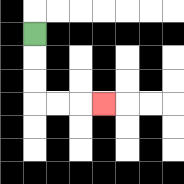{'start': '[1, 1]', 'end': '[4, 4]', 'path_directions': 'D,D,D,R,R,R', 'path_coordinates': '[[1, 1], [1, 2], [1, 3], [1, 4], [2, 4], [3, 4], [4, 4]]'}